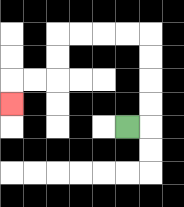{'start': '[5, 5]', 'end': '[0, 4]', 'path_directions': 'R,U,U,U,U,L,L,L,L,D,D,L,L,D', 'path_coordinates': '[[5, 5], [6, 5], [6, 4], [6, 3], [6, 2], [6, 1], [5, 1], [4, 1], [3, 1], [2, 1], [2, 2], [2, 3], [1, 3], [0, 3], [0, 4]]'}